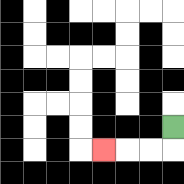{'start': '[7, 5]', 'end': '[4, 6]', 'path_directions': 'D,L,L,L', 'path_coordinates': '[[7, 5], [7, 6], [6, 6], [5, 6], [4, 6]]'}